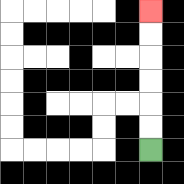{'start': '[6, 6]', 'end': '[6, 0]', 'path_directions': 'U,U,U,U,U,U', 'path_coordinates': '[[6, 6], [6, 5], [6, 4], [6, 3], [6, 2], [6, 1], [6, 0]]'}